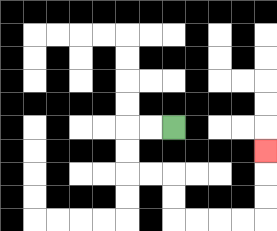{'start': '[7, 5]', 'end': '[11, 6]', 'path_directions': 'L,L,D,D,R,R,D,D,R,R,R,R,U,U,U', 'path_coordinates': '[[7, 5], [6, 5], [5, 5], [5, 6], [5, 7], [6, 7], [7, 7], [7, 8], [7, 9], [8, 9], [9, 9], [10, 9], [11, 9], [11, 8], [11, 7], [11, 6]]'}